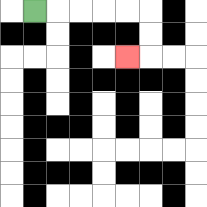{'start': '[1, 0]', 'end': '[5, 2]', 'path_directions': 'R,R,R,R,R,D,D,L', 'path_coordinates': '[[1, 0], [2, 0], [3, 0], [4, 0], [5, 0], [6, 0], [6, 1], [6, 2], [5, 2]]'}